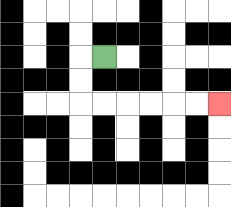{'start': '[4, 2]', 'end': '[9, 4]', 'path_directions': 'L,D,D,R,R,R,R,R,R', 'path_coordinates': '[[4, 2], [3, 2], [3, 3], [3, 4], [4, 4], [5, 4], [6, 4], [7, 4], [8, 4], [9, 4]]'}